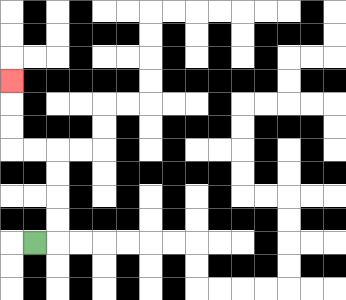{'start': '[1, 10]', 'end': '[0, 3]', 'path_directions': 'R,U,U,U,U,L,L,U,U,U', 'path_coordinates': '[[1, 10], [2, 10], [2, 9], [2, 8], [2, 7], [2, 6], [1, 6], [0, 6], [0, 5], [0, 4], [0, 3]]'}